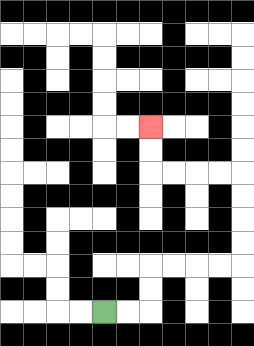{'start': '[4, 13]', 'end': '[6, 5]', 'path_directions': 'R,R,U,U,R,R,R,R,U,U,U,U,L,L,L,L,U,U', 'path_coordinates': '[[4, 13], [5, 13], [6, 13], [6, 12], [6, 11], [7, 11], [8, 11], [9, 11], [10, 11], [10, 10], [10, 9], [10, 8], [10, 7], [9, 7], [8, 7], [7, 7], [6, 7], [6, 6], [6, 5]]'}